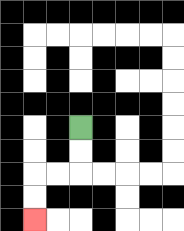{'start': '[3, 5]', 'end': '[1, 9]', 'path_directions': 'D,D,L,L,D,D', 'path_coordinates': '[[3, 5], [3, 6], [3, 7], [2, 7], [1, 7], [1, 8], [1, 9]]'}